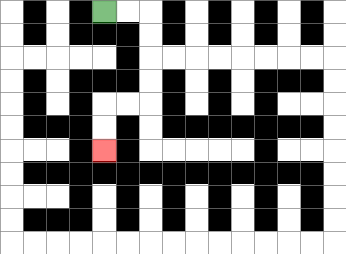{'start': '[4, 0]', 'end': '[4, 6]', 'path_directions': 'R,R,D,D,D,D,L,L,D,D', 'path_coordinates': '[[4, 0], [5, 0], [6, 0], [6, 1], [6, 2], [6, 3], [6, 4], [5, 4], [4, 4], [4, 5], [4, 6]]'}